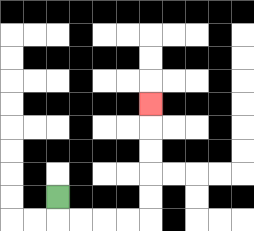{'start': '[2, 8]', 'end': '[6, 4]', 'path_directions': 'D,R,R,R,R,U,U,U,U,U', 'path_coordinates': '[[2, 8], [2, 9], [3, 9], [4, 9], [5, 9], [6, 9], [6, 8], [6, 7], [6, 6], [6, 5], [6, 4]]'}